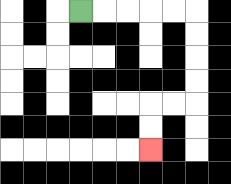{'start': '[3, 0]', 'end': '[6, 6]', 'path_directions': 'R,R,R,R,R,D,D,D,D,L,L,D,D', 'path_coordinates': '[[3, 0], [4, 0], [5, 0], [6, 0], [7, 0], [8, 0], [8, 1], [8, 2], [8, 3], [8, 4], [7, 4], [6, 4], [6, 5], [6, 6]]'}